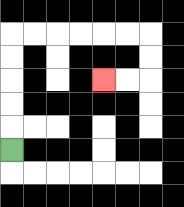{'start': '[0, 6]', 'end': '[4, 3]', 'path_directions': 'U,U,U,U,U,R,R,R,R,R,R,D,D,L,L', 'path_coordinates': '[[0, 6], [0, 5], [0, 4], [0, 3], [0, 2], [0, 1], [1, 1], [2, 1], [3, 1], [4, 1], [5, 1], [6, 1], [6, 2], [6, 3], [5, 3], [4, 3]]'}